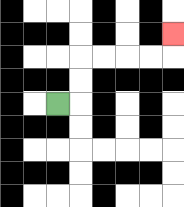{'start': '[2, 4]', 'end': '[7, 1]', 'path_directions': 'R,U,U,R,R,R,R,U', 'path_coordinates': '[[2, 4], [3, 4], [3, 3], [3, 2], [4, 2], [5, 2], [6, 2], [7, 2], [7, 1]]'}